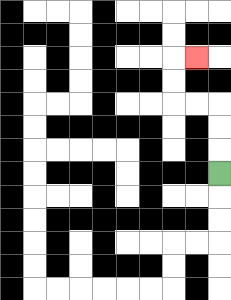{'start': '[9, 7]', 'end': '[8, 2]', 'path_directions': 'U,U,U,L,L,U,U,R', 'path_coordinates': '[[9, 7], [9, 6], [9, 5], [9, 4], [8, 4], [7, 4], [7, 3], [7, 2], [8, 2]]'}